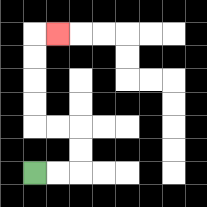{'start': '[1, 7]', 'end': '[2, 1]', 'path_directions': 'R,R,U,U,L,L,U,U,U,U,R', 'path_coordinates': '[[1, 7], [2, 7], [3, 7], [3, 6], [3, 5], [2, 5], [1, 5], [1, 4], [1, 3], [1, 2], [1, 1], [2, 1]]'}